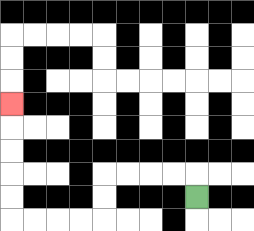{'start': '[8, 8]', 'end': '[0, 4]', 'path_directions': 'U,L,L,L,L,D,D,L,L,L,L,U,U,U,U,U', 'path_coordinates': '[[8, 8], [8, 7], [7, 7], [6, 7], [5, 7], [4, 7], [4, 8], [4, 9], [3, 9], [2, 9], [1, 9], [0, 9], [0, 8], [0, 7], [0, 6], [0, 5], [0, 4]]'}